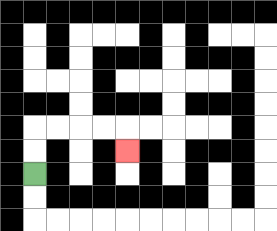{'start': '[1, 7]', 'end': '[5, 6]', 'path_directions': 'U,U,R,R,R,R,D', 'path_coordinates': '[[1, 7], [1, 6], [1, 5], [2, 5], [3, 5], [4, 5], [5, 5], [5, 6]]'}